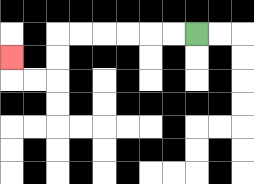{'start': '[8, 1]', 'end': '[0, 2]', 'path_directions': 'L,L,L,L,L,L,D,D,L,L,U', 'path_coordinates': '[[8, 1], [7, 1], [6, 1], [5, 1], [4, 1], [3, 1], [2, 1], [2, 2], [2, 3], [1, 3], [0, 3], [0, 2]]'}